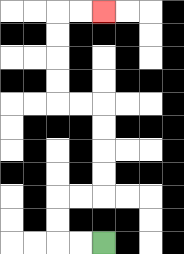{'start': '[4, 10]', 'end': '[4, 0]', 'path_directions': 'L,L,U,U,R,R,U,U,U,U,L,L,U,U,U,U,R,R', 'path_coordinates': '[[4, 10], [3, 10], [2, 10], [2, 9], [2, 8], [3, 8], [4, 8], [4, 7], [4, 6], [4, 5], [4, 4], [3, 4], [2, 4], [2, 3], [2, 2], [2, 1], [2, 0], [3, 0], [4, 0]]'}